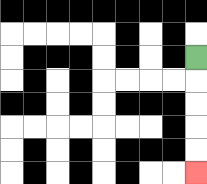{'start': '[8, 2]', 'end': '[8, 7]', 'path_directions': 'D,D,D,D,D', 'path_coordinates': '[[8, 2], [8, 3], [8, 4], [8, 5], [8, 6], [8, 7]]'}